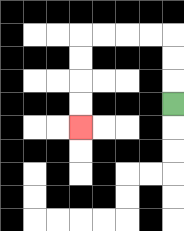{'start': '[7, 4]', 'end': '[3, 5]', 'path_directions': 'U,U,U,L,L,L,L,D,D,D,D', 'path_coordinates': '[[7, 4], [7, 3], [7, 2], [7, 1], [6, 1], [5, 1], [4, 1], [3, 1], [3, 2], [3, 3], [3, 4], [3, 5]]'}